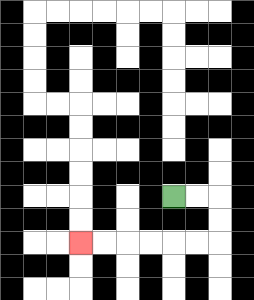{'start': '[7, 8]', 'end': '[3, 10]', 'path_directions': 'R,R,D,D,L,L,L,L,L,L', 'path_coordinates': '[[7, 8], [8, 8], [9, 8], [9, 9], [9, 10], [8, 10], [7, 10], [6, 10], [5, 10], [4, 10], [3, 10]]'}